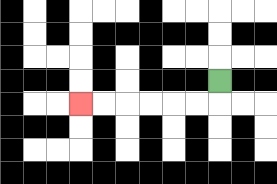{'start': '[9, 3]', 'end': '[3, 4]', 'path_directions': 'D,L,L,L,L,L,L', 'path_coordinates': '[[9, 3], [9, 4], [8, 4], [7, 4], [6, 4], [5, 4], [4, 4], [3, 4]]'}